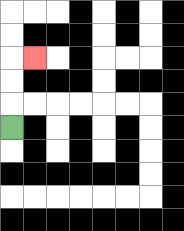{'start': '[0, 5]', 'end': '[1, 2]', 'path_directions': 'U,U,U,R', 'path_coordinates': '[[0, 5], [0, 4], [0, 3], [0, 2], [1, 2]]'}